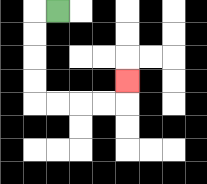{'start': '[2, 0]', 'end': '[5, 3]', 'path_directions': 'L,D,D,D,D,R,R,R,R,U', 'path_coordinates': '[[2, 0], [1, 0], [1, 1], [1, 2], [1, 3], [1, 4], [2, 4], [3, 4], [4, 4], [5, 4], [5, 3]]'}